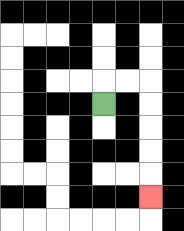{'start': '[4, 4]', 'end': '[6, 8]', 'path_directions': 'U,R,R,D,D,D,D,D', 'path_coordinates': '[[4, 4], [4, 3], [5, 3], [6, 3], [6, 4], [6, 5], [6, 6], [6, 7], [6, 8]]'}